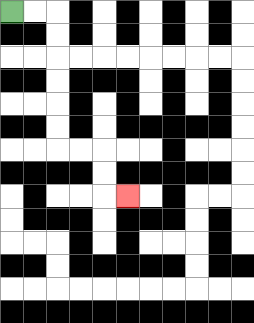{'start': '[0, 0]', 'end': '[5, 8]', 'path_directions': 'R,R,D,D,D,D,D,D,R,R,D,D,R', 'path_coordinates': '[[0, 0], [1, 0], [2, 0], [2, 1], [2, 2], [2, 3], [2, 4], [2, 5], [2, 6], [3, 6], [4, 6], [4, 7], [4, 8], [5, 8]]'}